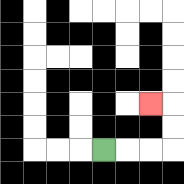{'start': '[4, 6]', 'end': '[6, 4]', 'path_directions': 'R,R,R,U,U,L', 'path_coordinates': '[[4, 6], [5, 6], [6, 6], [7, 6], [7, 5], [7, 4], [6, 4]]'}